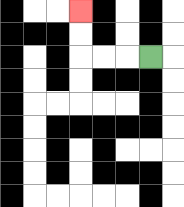{'start': '[6, 2]', 'end': '[3, 0]', 'path_directions': 'L,L,L,U,U', 'path_coordinates': '[[6, 2], [5, 2], [4, 2], [3, 2], [3, 1], [3, 0]]'}